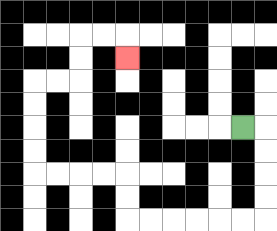{'start': '[10, 5]', 'end': '[5, 2]', 'path_directions': 'R,D,D,D,D,L,L,L,L,L,L,U,U,L,L,L,L,U,U,U,U,R,R,U,U,R,R,D', 'path_coordinates': '[[10, 5], [11, 5], [11, 6], [11, 7], [11, 8], [11, 9], [10, 9], [9, 9], [8, 9], [7, 9], [6, 9], [5, 9], [5, 8], [5, 7], [4, 7], [3, 7], [2, 7], [1, 7], [1, 6], [1, 5], [1, 4], [1, 3], [2, 3], [3, 3], [3, 2], [3, 1], [4, 1], [5, 1], [5, 2]]'}